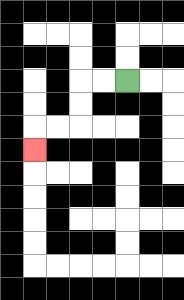{'start': '[5, 3]', 'end': '[1, 6]', 'path_directions': 'L,L,D,D,L,L,D', 'path_coordinates': '[[5, 3], [4, 3], [3, 3], [3, 4], [3, 5], [2, 5], [1, 5], [1, 6]]'}